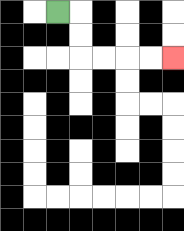{'start': '[2, 0]', 'end': '[7, 2]', 'path_directions': 'R,D,D,R,R,R,R', 'path_coordinates': '[[2, 0], [3, 0], [3, 1], [3, 2], [4, 2], [5, 2], [6, 2], [7, 2]]'}